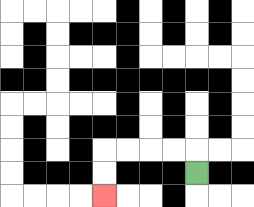{'start': '[8, 7]', 'end': '[4, 8]', 'path_directions': 'U,L,L,L,L,D,D', 'path_coordinates': '[[8, 7], [8, 6], [7, 6], [6, 6], [5, 6], [4, 6], [4, 7], [4, 8]]'}